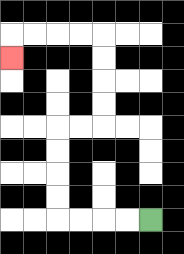{'start': '[6, 9]', 'end': '[0, 2]', 'path_directions': 'L,L,L,L,U,U,U,U,R,R,U,U,U,U,L,L,L,L,D', 'path_coordinates': '[[6, 9], [5, 9], [4, 9], [3, 9], [2, 9], [2, 8], [2, 7], [2, 6], [2, 5], [3, 5], [4, 5], [4, 4], [4, 3], [4, 2], [4, 1], [3, 1], [2, 1], [1, 1], [0, 1], [0, 2]]'}